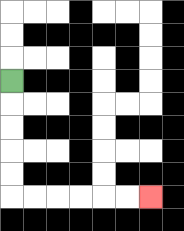{'start': '[0, 3]', 'end': '[6, 8]', 'path_directions': 'D,D,D,D,D,R,R,R,R,R,R', 'path_coordinates': '[[0, 3], [0, 4], [0, 5], [0, 6], [0, 7], [0, 8], [1, 8], [2, 8], [3, 8], [4, 8], [5, 8], [6, 8]]'}